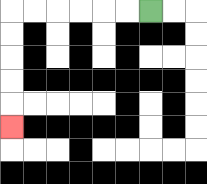{'start': '[6, 0]', 'end': '[0, 5]', 'path_directions': 'L,L,L,L,L,L,D,D,D,D,D', 'path_coordinates': '[[6, 0], [5, 0], [4, 0], [3, 0], [2, 0], [1, 0], [0, 0], [0, 1], [0, 2], [0, 3], [0, 4], [0, 5]]'}